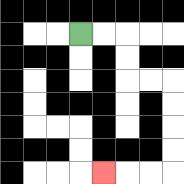{'start': '[3, 1]', 'end': '[4, 7]', 'path_directions': 'R,R,D,D,R,R,D,D,D,D,L,L,L', 'path_coordinates': '[[3, 1], [4, 1], [5, 1], [5, 2], [5, 3], [6, 3], [7, 3], [7, 4], [7, 5], [7, 6], [7, 7], [6, 7], [5, 7], [4, 7]]'}